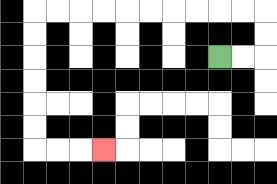{'start': '[9, 2]', 'end': '[4, 6]', 'path_directions': 'R,R,U,U,L,L,L,L,L,L,L,L,L,L,D,D,D,D,D,D,R,R,R', 'path_coordinates': '[[9, 2], [10, 2], [11, 2], [11, 1], [11, 0], [10, 0], [9, 0], [8, 0], [7, 0], [6, 0], [5, 0], [4, 0], [3, 0], [2, 0], [1, 0], [1, 1], [1, 2], [1, 3], [1, 4], [1, 5], [1, 6], [2, 6], [3, 6], [4, 6]]'}